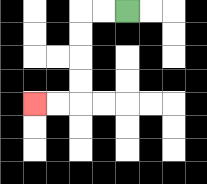{'start': '[5, 0]', 'end': '[1, 4]', 'path_directions': 'L,L,D,D,D,D,L,L', 'path_coordinates': '[[5, 0], [4, 0], [3, 0], [3, 1], [3, 2], [3, 3], [3, 4], [2, 4], [1, 4]]'}